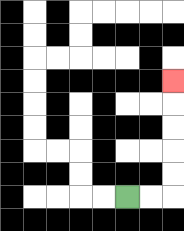{'start': '[5, 8]', 'end': '[7, 3]', 'path_directions': 'R,R,U,U,U,U,U', 'path_coordinates': '[[5, 8], [6, 8], [7, 8], [7, 7], [7, 6], [7, 5], [7, 4], [7, 3]]'}